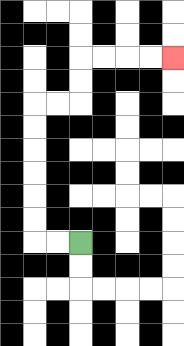{'start': '[3, 10]', 'end': '[7, 2]', 'path_directions': 'L,L,U,U,U,U,U,U,R,R,U,U,R,R,R,R', 'path_coordinates': '[[3, 10], [2, 10], [1, 10], [1, 9], [1, 8], [1, 7], [1, 6], [1, 5], [1, 4], [2, 4], [3, 4], [3, 3], [3, 2], [4, 2], [5, 2], [6, 2], [7, 2]]'}